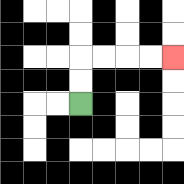{'start': '[3, 4]', 'end': '[7, 2]', 'path_directions': 'U,U,R,R,R,R', 'path_coordinates': '[[3, 4], [3, 3], [3, 2], [4, 2], [5, 2], [6, 2], [7, 2]]'}